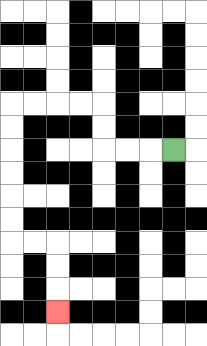{'start': '[7, 6]', 'end': '[2, 13]', 'path_directions': 'L,L,L,U,U,L,L,L,L,D,D,D,D,D,D,R,R,D,D,D', 'path_coordinates': '[[7, 6], [6, 6], [5, 6], [4, 6], [4, 5], [4, 4], [3, 4], [2, 4], [1, 4], [0, 4], [0, 5], [0, 6], [0, 7], [0, 8], [0, 9], [0, 10], [1, 10], [2, 10], [2, 11], [2, 12], [2, 13]]'}